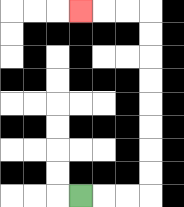{'start': '[3, 8]', 'end': '[3, 0]', 'path_directions': 'R,R,R,U,U,U,U,U,U,U,U,L,L,L', 'path_coordinates': '[[3, 8], [4, 8], [5, 8], [6, 8], [6, 7], [6, 6], [6, 5], [6, 4], [6, 3], [6, 2], [6, 1], [6, 0], [5, 0], [4, 0], [3, 0]]'}